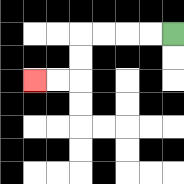{'start': '[7, 1]', 'end': '[1, 3]', 'path_directions': 'L,L,L,L,D,D,L,L', 'path_coordinates': '[[7, 1], [6, 1], [5, 1], [4, 1], [3, 1], [3, 2], [3, 3], [2, 3], [1, 3]]'}